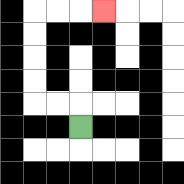{'start': '[3, 5]', 'end': '[4, 0]', 'path_directions': 'U,L,L,U,U,U,U,R,R,R', 'path_coordinates': '[[3, 5], [3, 4], [2, 4], [1, 4], [1, 3], [1, 2], [1, 1], [1, 0], [2, 0], [3, 0], [4, 0]]'}